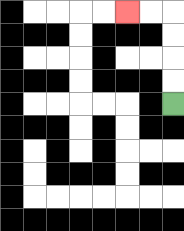{'start': '[7, 4]', 'end': '[5, 0]', 'path_directions': 'U,U,U,U,L,L', 'path_coordinates': '[[7, 4], [7, 3], [7, 2], [7, 1], [7, 0], [6, 0], [5, 0]]'}